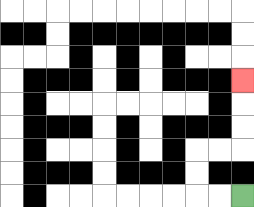{'start': '[10, 8]', 'end': '[10, 3]', 'path_directions': 'L,L,U,U,R,R,U,U,U', 'path_coordinates': '[[10, 8], [9, 8], [8, 8], [8, 7], [8, 6], [9, 6], [10, 6], [10, 5], [10, 4], [10, 3]]'}